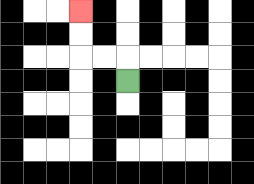{'start': '[5, 3]', 'end': '[3, 0]', 'path_directions': 'U,L,L,U,U', 'path_coordinates': '[[5, 3], [5, 2], [4, 2], [3, 2], [3, 1], [3, 0]]'}